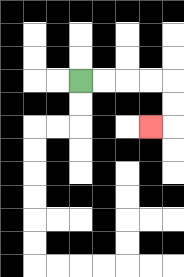{'start': '[3, 3]', 'end': '[6, 5]', 'path_directions': 'R,R,R,R,D,D,L', 'path_coordinates': '[[3, 3], [4, 3], [5, 3], [6, 3], [7, 3], [7, 4], [7, 5], [6, 5]]'}